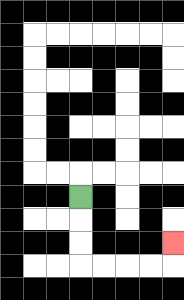{'start': '[3, 8]', 'end': '[7, 10]', 'path_directions': 'D,D,D,R,R,R,R,U', 'path_coordinates': '[[3, 8], [3, 9], [3, 10], [3, 11], [4, 11], [5, 11], [6, 11], [7, 11], [7, 10]]'}